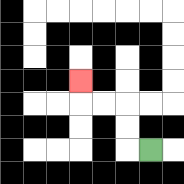{'start': '[6, 6]', 'end': '[3, 3]', 'path_directions': 'L,U,U,L,L,U', 'path_coordinates': '[[6, 6], [5, 6], [5, 5], [5, 4], [4, 4], [3, 4], [3, 3]]'}